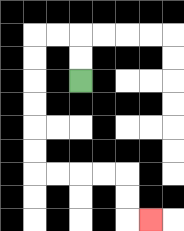{'start': '[3, 3]', 'end': '[6, 9]', 'path_directions': 'U,U,L,L,D,D,D,D,D,D,R,R,R,R,D,D,R', 'path_coordinates': '[[3, 3], [3, 2], [3, 1], [2, 1], [1, 1], [1, 2], [1, 3], [1, 4], [1, 5], [1, 6], [1, 7], [2, 7], [3, 7], [4, 7], [5, 7], [5, 8], [5, 9], [6, 9]]'}